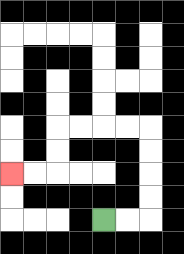{'start': '[4, 9]', 'end': '[0, 7]', 'path_directions': 'R,R,U,U,U,U,L,L,L,L,D,D,L,L', 'path_coordinates': '[[4, 9], [5, 9], [6, 9], [6, 8], [6, 7], [6, 6], [6, 5], [5, 5], [4, 5], [3, 5], [2, 5], [2, 6], [2, 7], [1, 7], [0, 7]]'}